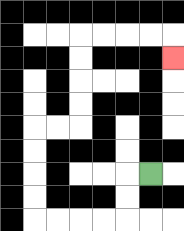{'start': '[6, 7]', 'end': '[7, 2]', 'path_directions': 'L,D,D,L,L,L,L,U,U,U,U,R,R,U,U,U,U,R,R,R,R,D', 'path_coordinates': '[[6, 7], [5, 7], [5, 8], [5, 9], [4, 9], [3, 9], [2, 9], [1, 9], [1, 8], [1, 7], [1, 6], [1, 5], [2, 5], [3, 5], [3, 4], [3, 3], [3, 2], [3, 1], [4, 1], [5, 1], [6, 1], [7, 1], [7, 2]]'}